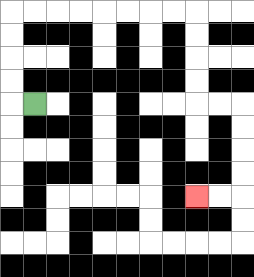{'start': '[1, 4]', 'end': '[8, 8]', 'path_directions': 'L,U,U,U,U,R,R,R,R,R,R,R,R,D,D,D,D,R,R,D,D,D,D,L,L', 'path_coordinates': '[[1, 4], [0, 4], [0, 3], [0, 2], [0, 1], [0, 0], [1, 0], [2, 0], [3, 0], [4, 0], [5, 0], [6, 0], [7, 0], [8, 0], [8, 1], [8, 2], [8, 3], [8, 4], [9, 4], [10, 4], [10, 5], [10, 6], [10, 7], [10, 8], [9, 8], [8, 8]]'}